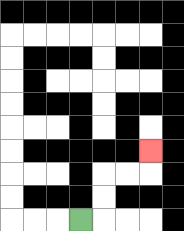{'start': '[3, 9]', 'end': '[6, 6]', 'path_directions': 'R,U,U,R,R,U', 'path_coordinates': '[[3, 9], [4, 9], [4, 8], [4, 7], [5, 7], [6, 7], [6, 6]]'}